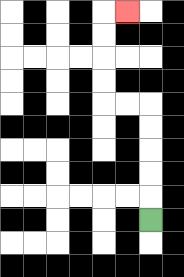{'start': '[6, 9]', 'end': '[5, 0]', 'path_directions': 'U,U,U,U,U,L,L,U,U,U,U,R', 'path_coordinates': '[[6, 9], [6, 8], [6, 7], [6, 6], [6, 5], [6, 4], [5, 4], [4, 4], [4, 3], [4, 2], [4, 1], [4, 0], [5, 0]]'}